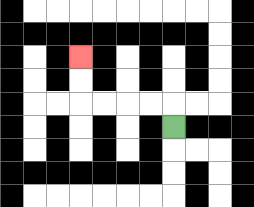{'start': '[7, 5]', 'end': '[3, 2]', 'path_directions': 'U,L,L,L,L,U,U', 'path_coordinates': '[[7, 5], [7, 4], [6, 4], [5, 4], [4, 4], [3, 4], [3, 3], [3, 2]]'}